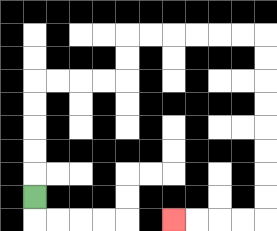{'start': '[1, 8]', 'end': '[7, 9]', 'path_directions': 'U,U,U,U,U,R,R,R,R,U,U,R,R,R,R,R,R,D,D,D,D,D,D,D,D,L,L,L,L', 'path_coordinates': '[[1, 8], [1, 7], [1, 6], [1, 5], [1, 4], [1, 3], [2, 3], [3, 3], [4, 3], [5, 3], [5, 2], [5, 1], [6, 1], [7, 1], [8, 1], [9, 1], [10, 1], [11, 1], [11, 2], [11, 3], [11, 4], [11, 5], [11, 6], [11, 7], [11, 8], [11, 9], [10, 9], [9, 9], [8, 9], [7, 9]]'}